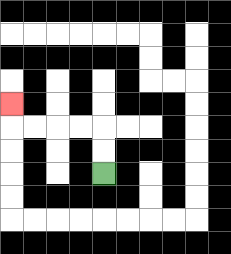{'start': '[4, 7]', 'end': '[0, 4]', 'path_directions': 'U,U,L,L,L,L,U', 'path_coordinates': '[[4, 7], [4, 6], [4, 5], [3, 5], [2, 5], [1, 5], [0, 5], [0, 4]]'}